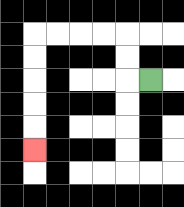{'start': '[6, 3]', 'end': '[1, 6]', 'path_directions': 'L,U,U,L,L,L,L,D,D,D,D,D', 'path_coordinates': '[[6, 3], [5, 3], [5, 2], [5, 1], [4, 1], [3, 1], [2, 1], [1, 1], [1, 2], [1, 3], [1, 4], [1, 5], [1, 6]]'}